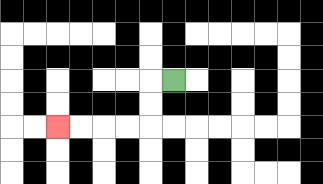{'start': '[7, 3]', 'end': '[2, 5]', 'path_directions': 'L,D,D,L,L,L,L', 'path_coordinates': '[[7, 3], [6, 3], [6, 4], [6, 5], [5, 5], [4, 5], [3, 5], [2, 5]]'}